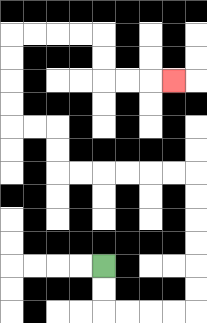{'start': '[4, 11]', 'end': '[7, 3]', 'path_directions': 'D,D,R,R,R,R,U,U,U,U,U,U,L,L,L,L,L,L,U,U,L,L,U,U,U,U,R,R,R,R,D,D,R,R,R', 'path_coordinates': '[[4, 11], [4, 12], [4, 13], [5, 13], [6, 13], [7, 13], [8, 13], [8, 12], [8, 11], [8, 10], [8, 9], [8, 8], [8, 7], [7, 7], [6, 7], [5, 7], [4, 7], [3, 7], [2, 7], [2, 6], [2, 5], [1, 5], [0, 5], [0, 4], [0, 3], [0, 2], [0, 1], [1, 1], [2, 1], [3, 1], [4, 1], [4, 2], [4, 3], [5, 3], [6, 3], [7, 3]]'}